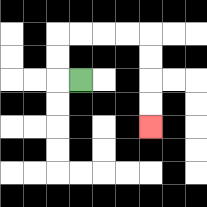{'start': '[3, 3]', 'end': '[6, 5]', 'path_directions': 'L,U,U,R,R,R,R,D,D,D,D', 'path_coordinates': '[[3, 3], [2, 3], [2, 2], [2, 1], [3, 1], [4, 1], [5, 1], [6, 1], [6, 2], [6, 3], [6, 4], [6, 5]]'}